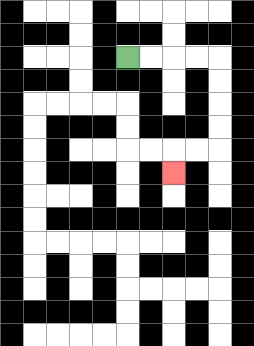{'start': '[5, 2]', 'end': '[7, 7]', 'path_directions': 'R,R,R,R,D,D,D,D,L,L,D', 'path_coordinates': '[[5, 2], [6, 2], [7, 2], [8, 2], [9, 2], [9, 3], [9, 4], [9, 5], [9, 6], [8, 6], [7, 6], [7, 7]]'}